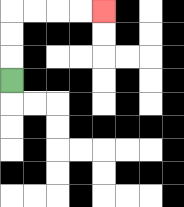{'start': '[0, 3]', 'end': '[4, 0]', 'path_directions': 'U,U,U,R,R,R,R', 'path_coordinates': '[[0, 3], [0, 2], [0, 1], [0, 0], [1, 0], [2, 0], [3, 0], [4, 0]]'}